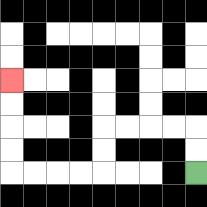{'start': '[8, 7]', 'end': '[0, 3]', 'path_directions': 'U,U,L,L,L,L,D,D,L,L,L,L,U,U,U,U', 'path_coordinates': '[[8, 7], [8, 6], [8, 5], [7, 5], [6, 5], [5, 5], [4, 5], [4, 6], [4, 7], [3, 7], [2, 7], [1, 7], [0, 7], [0, 6], [0, 5], [0, 4], [0, 3]]'}